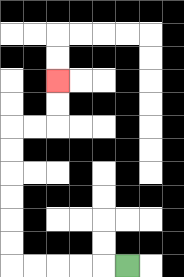{'start': '[5, 11]', 'end': '[2, 3]', 'path_directions': 'L,L,L,L,L,U,U,U,U,U,U,R,R,U,U', 'path_coordinates': '[[5, 11], [4, 11], [3, 11], [2, 11], [1, 11], [0, 11], [0, 10], [0, 9], [0, 8], [0, 7], [0, 6], [0, 5], [1, 5], [2, 5], [2, 4], [2, 3]]'}